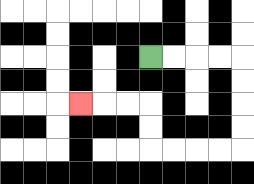{'start': '[6, 2]', 'end': '[3, 4]', 'path_directions': 'R,R,R,R,D,D,D,D,L,L,L,L,U,U,L,L,L', 'path_coordinates': '[[6, 2], [7, 2], [8, 2], [9, 2], [10, 2], [10, 3], [10, 4], [10, 5], [10, 6], [9, 6], [8, 6], [7, 6], [6, 6], [6, 5], [6, 4], [5, 4], [4, 4], [3, 4]]'}